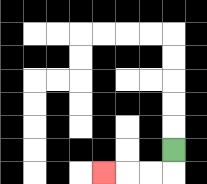{'start': '[7, 6]', 'end': '[4, 7]', 'path_directions': 'D,L,L,L', 'path_coordinates': '[[7, 6], [7, 7], [6, 7], [5, 7], [4, 7]]'}